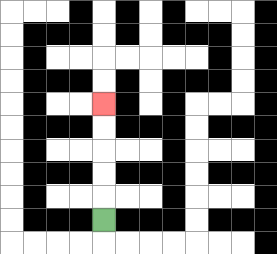{'start': '[4, 9]', 'end': '[4, 4]', 'path_directions': 'U,U,U,U,U', 'path_coordinates': '[[4, 9], [4, 8], [4, 7], [4, 6], [4, 5], [4, 4]]'}